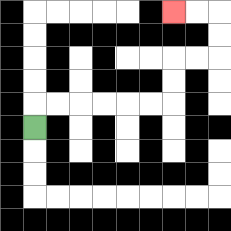{'start': '[1, 5]', 'end': '[7, 0]', 'path_directions': 'U,R,R,R,R,R,R,U,U,R,R,U,U,L,L', 'path_coordinates': '[[1, 5], [1, 4], [2, 4], [3, 4], [4, 4], [5, 4], [6, 4], [7, 4], [7, 3], [7, 2], [8, 2], [9, 2], [9, 1], [9, 0], [8, 0], [7, 0]]'}